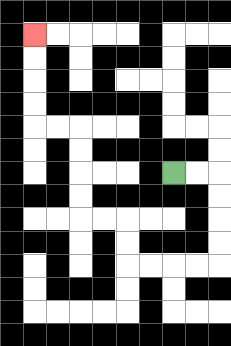{'start': '[7, 7]', 'end': '[1, 1]', 'path_directions': 'R,R,D,D,D,D,L,L,L,L,U,U,L,L,U,U,U,U,L,L,U,U,U,U', 'path_coordinates': '[[7, 7], [8, 7], [9, 7], [9, 8], [9, 9], [9, 10], [9, 11], [8, 11], [7, 11], [6, 11], [5, 11], [5, 10], [5, 9], [4, 9], [3, 9], [3, 8], [3, 7], [3, 6], [3, 5], [2, 5], [1, 5], [1, 4], [1, 3], [1, 2], [1, 1]]'}